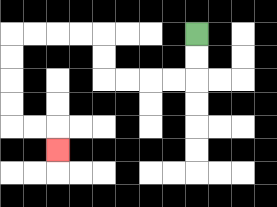{'start': '[8, 1]', 'end': '[2, 6]', 'path_directions': 'D,D,L,L,L,L,U,U,L,L,L,L,D,D,D,D,R,R,D', 'path_coordinates': '[[8, 1], [8, 2], [8, 3], [7, 3], [6, 3], [5, 3], [4, 3], [4, 2], [4, 1], [3, 1], [2, 1], [1, 1], [0, 1], [0, 2], [0, 3], [0, 4], [0, 5], [1, 5], [2, 5], [2, 6]]'}